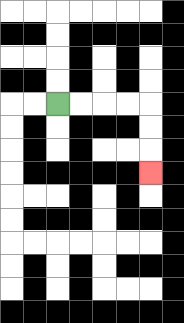{'start': '[2, 4]', 'end': '[6, 7]', 'path_directions': 'R,R,R,R,D,D,D', 'path_coordinates': '[[2, 4], [3, 4], [4, 4], [5, 4], [6, 4], [6, 5], [6, 6], [6, 7]]'}